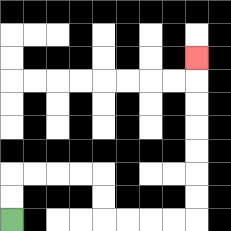{'start': '[0, 9]', 'end': '[8, 2]', 'path_directions': 'U,U,R,R,R,R,D,D,R,R,R,R,U,U,U,U,U,U,U', 'path_coordinates': '[[0, 9], [0, 8], [0, 7], [1, 7], [2, 7], [3, 7], [4, 7], [4, 8], [4, 9], [5, 9], [6, 9], [7, 9], [8, 9], [8, 8], [8, 7], [8, 6], [8, 5], [8, 4], [8, 3], [8, 2]]'}